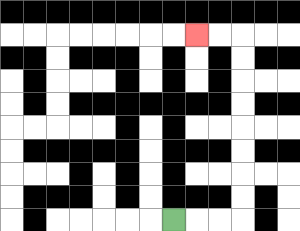{'start': '[7, 9]', 'end': '[8, 1]', 'path_directions': 'R,R,R,U,U,U,U,U,U,U,U,L,L', 'path_coordinates': '[[7, 9], [8, 9], [9, 9], [10, 9], [10, 8], [10, 7], [10, 6], [10, 5], [10, 4], [10, 3], [10, 2], [10, 1], [9, 1], [8, 1]]'}